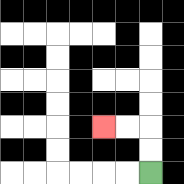{'start': '[6, 7]', 'end': '[4, 5]', 'path_directions': 'U,U,L,L', 'path_coordinates': '[[6, 7], [6, 6], [6, 5], [5, 5], [4, 5]]'}